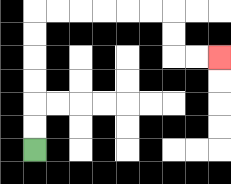{'start': '[1, 6]', 'end': '[9, 2]', 'path_directions': 'U,U,U,U,U,U,R,R,R,R,R,R,D,D,R,R', 'path_coordinates': '[[1, 6], [1, 5], [1, 4], [1, 3], [1, 2], [1, 1], [1, 0], [2, 0], [3, 0], [4, 0], [5, 0], [6, 0], [7, 0], [7, 1], [7, 2], [8, 2], [9, 2]]'}